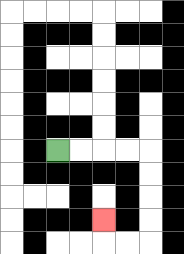{'start': '[2, 6]', 'end': '[4, 9]', 'path_directions': 'R,R,R,R,D,D,D,D,L,L,U', 'path_coordinates': '[[2, 6], [3, 6], [4, 6], [5, 6], [6, 6], [6, 7], [6, 8], [6, 9], [6, 10], [5, 10], [4, 10], [4, 9]]'}